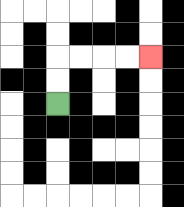{'start': '[2, 4]', 'end': '[6, 2]', 'path_directions': 'U,U,R,R,R,R', 'path_coordinates': '[[2, 4], [2, 3], [2, 2], [3, 2], [4, 2], [5, 2], [6, 2]]'}